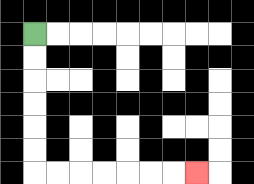{'start': '[1, 1]', 'end': '[8, 7]', 'path_directions': 'D,D,D,D,D,D,R,R,R,R,R,R,R', 'path_coordinates': '[[1, 1], [1, 2], [1, 3], [1, 4], [1, 5], [1, 6], [1, 7], [2, 7], [3, 7], [4, 7], [5, 7], [6, 7], [7, 7], [8, 7]]'}